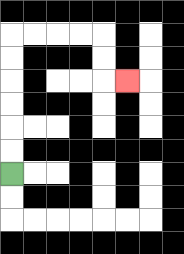{'start': '[0, 7]', 'end': '[5, 3]', 'path_directions': 'U,U,U,U,U,U,R,R,R,R,D,D,R', 'path_coordinates': '[[0, 7], [0, 6], [0, 5], [0, 4], [0, 3], [0, 2], [0, 1], [1, 1], [2, 1], [3, 1], [4, 1], [4, 2], [4, 3], [5, 3]]'}